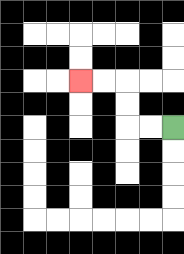{'start': '[7, 5]', 'end': '[3, 3]', 'path_directions': 'L,L,U,U,L,L', 'path_coordinates': '[[7, 5], [6, 5], [5, 5], [5, 4], [5, 3], [4, 3], [3, 3]]'}